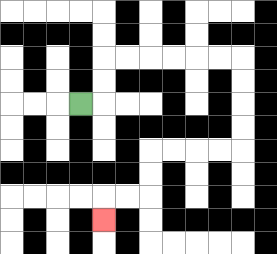{'start': '[3, 4]', 'end': '[4, 9]', 'path_directions': 'R,U,U,R,R,R,R,R,R,D,D,D,D,L,L,L,L,D,D,L,L,D', 'path_coordinates': '[[3, 4], [4, 4], [4, 3], [4, 2], [5, 2], [6, 2], [7, 2], [8, 2], [9, 2], [10, 2], [10, 3], [10, 4], [10, 5], [10, 6], [9, 6], [8, 6], [7, 6], [6, 6], [6, 7], [6, 8], [5, 8], [4, 8], [4, 9]]'}